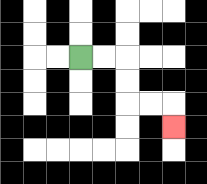{'start': '[3, 2]', 'end': '[7, 5]', 'path_directions': 'R,R,D,D,R,R,D', 'path_coordinates': '[[3, 2], [4, 2], [5, 2], [5, 3], [5, 4], [6, 4], [7, 4], [7, 5]]'}